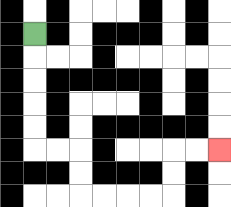{'start': '[1, 1]', 'end': '[9, 6]', 'path_directions': 'D,D,D,D,D,R,R,D,D,R,R,R,R,U,U,R,R', 'path_coordinates': '[[1, 1], [1, 2], [1, 3], [1, 4], [1, 5], [1, 6], [2, 6], [3, 6], [3, 7], [3, 8], [4, 8], [5, 8], [6, 8], [7, 8], [7, 7], [7, 6], [8, 6], [9, 6]]'}